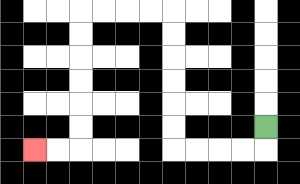{'start': '[11, 5]', 'end': '[1, 6]', 'path_directions': 'D,L,L,L,L,U,U,U,U,U,U,L,L,L,L,D,D,D,D,D,D,L,L', 'path_coordinates': '[[11, 5], [11, 6], [10, 6], [9, 6], [8, 6], [7, 6], [7, 5], [7, 4], [7, 3], [7, 2], [7, 1], [7, 0], [6, 0], [5, 0], [4, 0], [3, 0], [3, 1], [3, 2], [3, 3], [3, 4], [3, 5], [3, 6], [2, 6], [1, 6]]'}